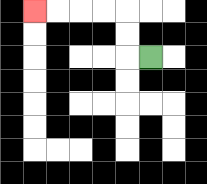{'start': '[6, 2]', 'end': '[1, 0]', 'path_directions': 'L,U,U,L,L,L,L', 'path_coordinates': '[[6, 2], [5, 2], [5, 1], [5, 0], [4, 0], [3, 0], [2, 0], [1, 0]]'}